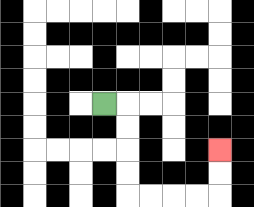{'start': '[4, 4]', 'end': '[9, 6]', 'path_directions': 'R,D,D,D,D,R,R,R,R,U,U', 'path_coordinates': '[[4, 4], [5, 4], [5, 5], [5, 6], [5, 7], [5, 8], [6, 8], [7, 8], [8, 8], [9, 8], [9, 7], [9, 6]]'}